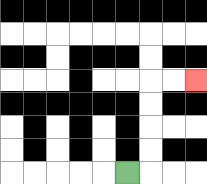{'start': '[5, 7]', 'end': '[8, 3]', 'path_directions': 'R,U,U,U,U,R,R', 'path_coordinates': '[[5, 7], [6, 7], [6, 6], [6, 5], [6, 4], [6, 3], [7, 3], [8, 3]]'}